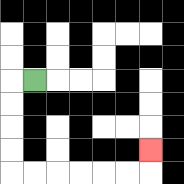{'start': '[1, 3]', 'end': '[6, 6]', 'path_directions': 'L,D,D,D,D,R,R,R,R,R,R,U', 'path_coordinates': '[[1, 3], [0, 3], [0, 4], [0, 5], [0, 6], [0, 7], [1, 7], [2, 7], [3, 7], [4, 7], [5, 7], [6, 7], [6, 6]]'}